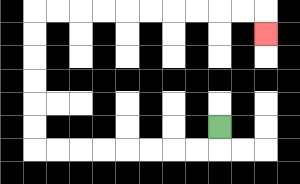{'start': '[9, 5]', 'end': '[11, 1]', 'path_directions': 'D,L,L,L,L,L,L,L,L,U,U,U,U,U,U,R,R,R,R,R,R,R,R,R,R,D', 'path_coordinates': '[[9, 5], [9, 6], [8, 6], [7, 6], [6, 6], [5, 6], [4, 6], [3, 6], [2, 6], [1, 6], [1, 5], [1, 4], [1, 3], [1, 2], [1, 1], [1, 0], [2, 0], [3, 0], [4, 0], [5, 0], [6, 0], [7, 0], [8, 0], [9, 0], [10, 0], [11, 0], [11, 1]]'}